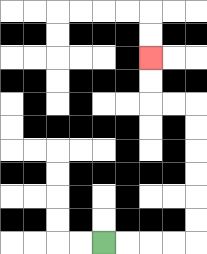{'start': '[4, 10]', 'end': '[6, 2]', 'path_directions': 'R,R,R,R,U,U,U,U,U,U,L,L,U,U', 'path_coordinates': '[[4, 10], [5, 10], [6, 10], [7, 10], [8, 10], [8, 9], [8, 8], [8, 7], [8, 6], [8, 5], [8, 4], [7, 4], [6, 4], [6, 3], [6, 2]]'}